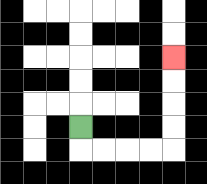{'start': '[3, 5]', 'end': '[7, 2]', 'path_directions': 'D,R,R,R,R,U,U,U,U', 'path_coordinates': '[[3, 5], [3, 6], [4, 6], [5, 6], [6, 6], [7, 6], [7, 5], [7, 4], [7, 3], [7, 2]]'}